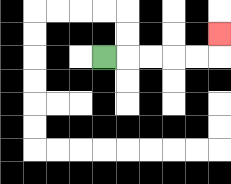{'start': '[4, 2]', 'end': '[9, 1]', 'path_directions': 'R,R,R,R,R,U', 'path_coordinates': '[[4, 2], [5, 2], [6, 2], [7, 2], [8, 2], [9, 2], [9, 1]]'}